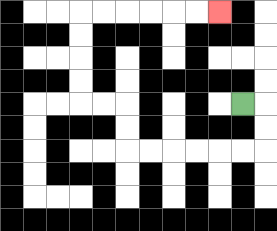{'start': '[10, 4]', 'end': '[9, 0]', 'path_directions': 'R,D,D,L,L,L,L,L,L,U,U,L,L,U,U,U,U,R,R,R,R,R,R', 'path_coordinates': '[[10, 4], [11, 4], [11, 5], [11, 6], [10, 6], [9, 6], [8, 6], [7, 6], [6, 6], [5, 6], [5, 5], [5, 4], [4, 4], [3, 4], [3, 3], [3, 2], [3, 1], [3, 0], [4, 0], [5, 0], [6, 0], [7, 0], [8, 0], [9, 0]]'}